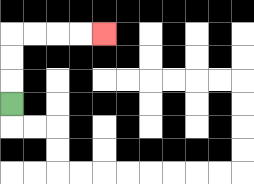{'start': '[0, 4]', 'end': '[4, 1]', 'path_directions': 'U,U,U,R,R,R,R', 'path_coordinates': '[[0, 4], [0, 3], [0, 2], [0, 1], [1, 1], [2, 1], [3, 1], [4, 1]]'}